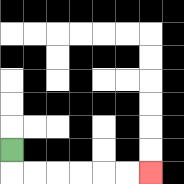{'start': '[0, 6]', 'end': '[6, 7]', 'path_directions': 'D,R,R,R,R,R,R', 'path_coordinates': '[[0, 6], [0, 7], [1, 7], [2, 7], [3, 7], [4, 7], [5, 7], [6, 7]]'}